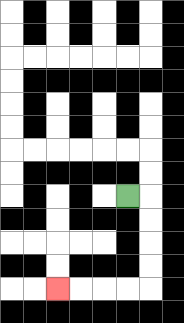{'start': '[5, 8]', 'end': '[2, 12]', 'path_directions': 'R,D,D,D,D,L,L,L,L', 'path_coordinates': '[[5, 8], [6, 8], [6, 9], [6, 10], [6, 11], [6, 12], [5, 12], [4, 12], [3, 12], [2, 12]]'}